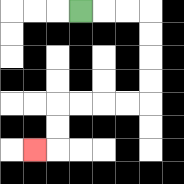{'start': '[3, 0]', 'end': '[1, 6]', 'path_directions': 'R,R,R,D,D,D,D,L,L,L,L,D,D,L', 'path_coordinates': '[[3, 0], [4, 0], [5, 0], [6, 0], [6, 1], [6, 2], [6, 3], [6, 4], [5, 4], [4, 4], [3, 4], [2, 4], [2, 5], [2, 6], [1, 6]]'}